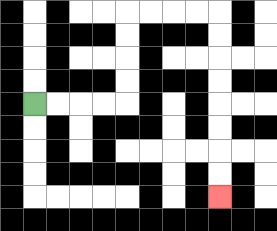{'start': '[1, 4]', 'end': '[9, 8]', 'path_directions': 'R,R,R,R,U,U,U,U,R,R,R,R,D,D,D,D,D,D,D,D', 'path_coordinates': '[[1, 4], [2, 4], [3, 4], [4, 4], [5, 4], [5, 3], [5, 2], [5, 1], [5, 0], [6, 0], [7, 0], [8, 0], [9, 0], [9, 1], [9, 2], [9, 3], [9, 4], [9, 5], [9, 6], [9, 7], [9, 8]]'}